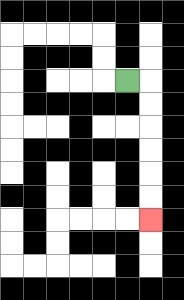{'start': '[5, 3]', 'end': '[6, 9]', 'path_directions': 'R,D,D,D,D,D,D', 'path_coordinates': '[[5, 3], [6, 3], [6, 4], [6, 5], [6, 6], [6, 7], [6, 8], [6, 9]]'}